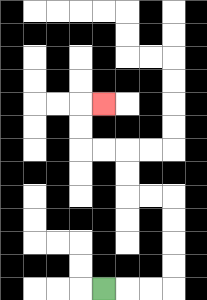{'start': '[4, 12]', 'end': '[4, 4]', 'path_directions': 'R,R,R,U,U,U,U,L,L,U,U,L,L,U,U,R', 'path_coordinates': '[[4, 12], [5, 12], [6, 12], [7, 12], [7, 11], [7, 10], [7, 9], [7, 8], [6, 8], [5, 8], [5, 7], [5, 6], [4, 6], [3, 6], [3, 5], [3, 4], [4, 4]]'}